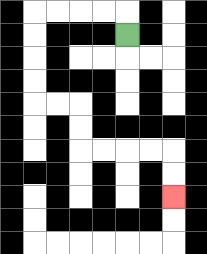{'start': '[5, 1]', 'end': '[7, 8]', 'path_directions': 'U,L,L,L,L,D,D,D,D,R,R,D,D,R,R,R,R,D,D', 'path_coordinates': '[[5, 1], [5, 0], [4, 0], [3, 0], [2, 0], [1, 0], [1, 1], [1, 2], [1, 3], [1, 4], [2, 4], [3, 4], [3, 5], [3, 6], [4, 6], [5, 6], [6, 6], [7, 6], [7, 7], [7, 8]]'}